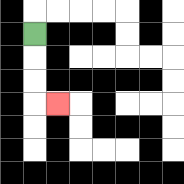{'start': '[1, 1]', 'end': '[2, 4]', 'path_directions': 'D,D,D,R', 'path_coordinates': '[[1, 1], [1, 2], [1, 3], [1, 4], [2, 4]]'}